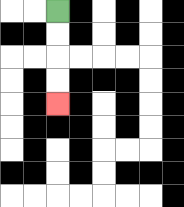{'start': '[2, 0]', 'end': '[2, 4]', 'path_directions': 'D,D,D,D', 'path_coordinates': '[[2, 0], [2, 1], [2, 2], [2, 3], [2, 4]]'}